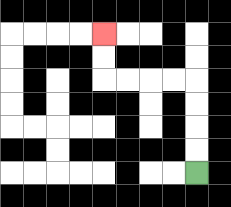{'start': '[8, 7]', 'end': '[4, 1]', 'path_directions': 'U,U,U,U,L,L,L,L,U,U', 'path_coordinates': '[[8, 7], [8, 6], [8, 5], [8, 4], [8, 3], [7, 3], [6, 3], [5, 3], [4, 3], [4, 2], [4, 1]]'}